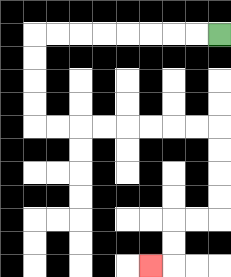{'start': '[9, 1]', 'end': '[6, 11]', 'path_directions': 'L,L,L,L,L,L,L,L,D,D,D,D,R,R,R,R,R,R,R,R,D,D,D,D,L,L,D,D,L', 'path_coordinates': '[[9, 1], [8, 1], [7, 1], [6, 1], [5, 1], [4, 1], [3, 1], [2, 1], [1, 1], [1, 2], [1, 3], [1, 4], [1, 5], [2, 5], [3, 5], [4, 5], [5, 5], [6, 5], [7, 5], [8, 5], [9, 5], [9, 6], [9, 7], [9, 8], [9, 9], [8, 9], [7, 9], [7, 10], [7, 11], [6, 11]]'}